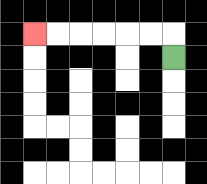{'start': '[7, 2]', 'end': '[1, 1]', 'path_directions': 'U,L,L,L,L,L,L', 'path_coordinates': '[[7, 2], [7, 1], [6, 1], [5, 1], [4, 1], [3, 1], [2, 1], [1, 1]]'}